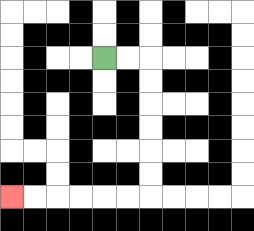{'start': '[4, 2]', 'end': '[0, 8]', 'path_directions': 'R,R,D,D,D,D,D,D,L,L,L,L,L,L', 'path_coordinates': '[[4, 2], [5, 2], [6, 2], [6, 3], [6, 4], [6, 5], [6, 6], [6, 7], [6, 8], [5, 8], [4, 8], [3, 8], [2, 8], [1, 8], [0, 8]]'}